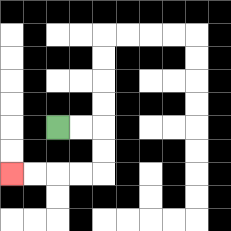{'start': '[2, 5]', 'end': '[0, 7]', 'path_directions': 'R,R,D,D,L,L,L,L', 'path_coordinates': '[[2, 5], [3, 5], [4, 5], [4, 6], [4, 7], [3, 7], [2, 7], [1, 7], [0, 7]]'}